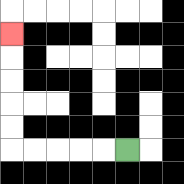{'start': '[5, 6]', 'end': '[0, 1]', 'path_directions': 'L,L,L,L,L,U,U,U,U,U', 'path_coordinates': '[[5, 6], [4, 6], [3, 6], [2, 6], [1, 6], [0, 6], [0, 5], [0, 4], [0, 3], [0, 2], [0, 1]]'}